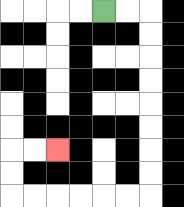{'start': '[4, 0]', 'end': '[2, 6]', 'path_directions': 'R,R,D,D,D,D,D,D,D,D,L,L,L,L,L,L,U,U,R,R', 'path_coordinates': '[[4, 0], [5, 0], [6, 0], [6, 1], [6, 2], [6, 3], [6, 4], [6, 5], [6, 6], [6, 7], [6, 8], [5, 8], [4, 8], [3, 8], [2, 8], [1, 8], [0, 8], [0, 7], [0, 6], [1, 6], [2, 6]]'}